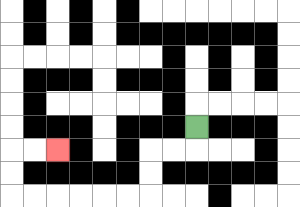{'start': '[8, 5]', 'end': '[2, 6]', 'path_directions': 'D,L,L,D,D,L,L,L,L,L,L,U,U,R,R', 'path_coordinates': '[[8, 5], [8, 6], [7, 6], [6, 6], [6, 7], [6, 8], [5, 8], [4, 8], [3, 8], [2, 8], [1, 8], [0, 8], [0, 7], [0, 6], [1, 6], [2, 6]]'}